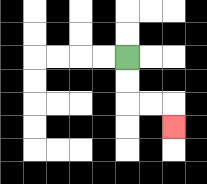{'start': '[5, 2]', 'end': '[7, 5]', 'path_directions': 'D,D,R,R,D', 'path_coordinates': '[[5, 2], [5, 3], [5, 4], [6, 4], [7, 4], [7, 5]]'}